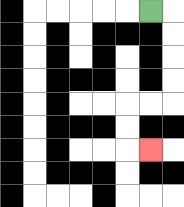{'start': '[6, 0]', 'end': '[6, 6]', 'path_directions': 'R,D,D,D,D,L,L,D,D,R', 'path_coordinates': '[[6, 0], [7, 0], [7, 1], [7, 2], [7, 3], [7, 4], [6, 4], [5, 4], [5, 5], [5, 6], [6, 6]]'}